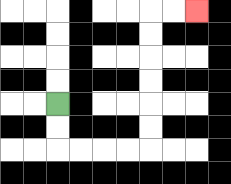{'start': '[2, 4]', 'end': '[8, 0]', 'path_directions': 'D,D,R,R,R,R,U,U,U,U,U,U,R,R', 'path_coordinates': '[[2, 4], [2, 5], [2, 6], [3, 6], [4, 6], [5, 6], [6, 6], [6, 5], [6, 4], [6, 3], [6, 2], [6, 1], [6, 0], [7, 0], [8, 0]]'}